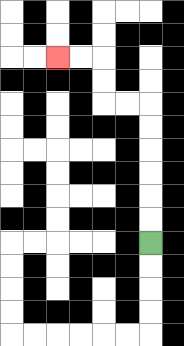{'start': '[6, 10]', 'end': '[2, 2]', 'path_directions': 'U,U,U,U,U,U,L,L,U,U,L,L', 'path_coordinates': '[[6, 10], [6, 9], [6, 8], [6, 7], [6, 6], [6, 5], [6, 4], [5, 4], [4, 4], [4, 3], [4, 2], [3, 2], [2, 2]]'}